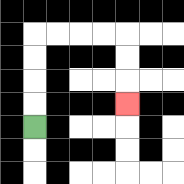{'start': '[1, 5]', 'end': '[5, 4]', 'path_directions': 'U,U,U,U,R,R,R,R,D,D,D', 'path_coordinates': '[[1, 5], [1, 4], [1, 3], [1, 2], [1, 1], [2, 1], [3, 1], [4, 1], [5, 1], [5, 2], [5, 3], [5, 4]]'}